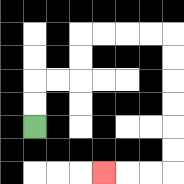{'start': '[1, 5]', 'end': '[4, 7]', 'path_directions': 'U,U,R,R,U,U,R,R,R,R,D,D,D,D,D,D,L,L,L', 'path_coordinates': '[[1, 5], [1, 4], [1, 3], [2, 3], [3, 3], [3, 2], [3, 1], [4, 1], [5, 1], [6, 1], [7, 1], [7, 2], [7, 3], [7, 4], [7, 5], [7, 6], [7, 7], [6, 7], [5, 7], [4, 7]]'}